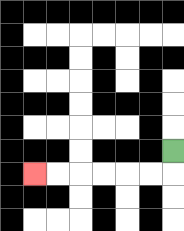{'start': '[7, 6]', 'end': '[1, 7]', 'path_directions': 'D,L,L,L,L,L,L', 'path_coordinates': '[[7, 6], [7, 7], [6, 7], [5, 7], [4, 7], [3, 7], [2, 7], [1, 7]]'}